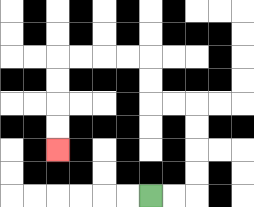{'start': '[6, 8]', 'end': '[2, 6]', 'path_directions': 'R,R,U,U,U,U,L,L,U,U,L,L,L,L,D,D,D,D', 'path_coordinates': '[[6, 8], [7, 8], [8, 8], [8, 7], [8, 6], [8, 5], [8, 4], [7, 4], [6, 4], [6, 3], [6, 2], [5, 2], [4, 2], [3, 2], [2, 2], [2, 3], [2, 4], [2, 5], [2, 6]]'}